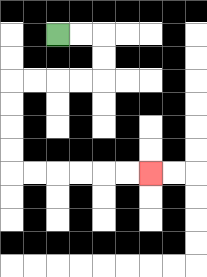{'start': '[2, 1]', 'end': '[6, 7]', 'path_directions': 'R,R,D,D,L,L,L,L,D,D,D,D,R,R,R,R,R,R', 'path_coordinates': '[[2, 1], [3, 1], [4, 1], [4, 2], [4, 3], [3, 3], [2, 3], [1, 3], [0, 3], [0, 4], [0, 5], [0, 6], [0, 7], [1, 7], [2, 7], [3, 7], [4, 7], [5, 7], [6, 7]]'}